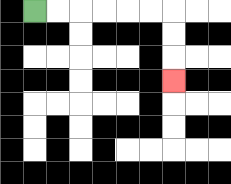{'start': '[1, 0]', 'end': '[7, 3]', 'path_directions': 'R,R,R,R,R,R,D,D,D', 'path_coordinates': '[[1, 0], [2, 0], [3, 0], [4, 0], [5, 0], [6, 0], [7, 0], [7, 1], [7, 2], [7, 3]]'}